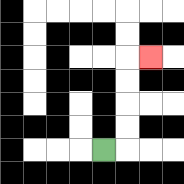{'start': '[4, 6]', 'end': '[6, 2]', 'path_directions': 'R,U,U,U,U,R', 'path_coordinates': '[[4, 6], [5, 6], [5, 5], [5, 4], [5, 3], [5, 2], [6, 2]]'}